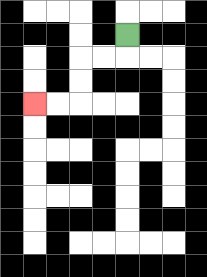{'start': '[5, 1]', 'end': '[1, 4]', 'path_directions': 'D,L,L,D,D,L,L', 'path_coordinates': '[[5, 1], [5, 2], [4, 2], [3, 2], [3, 3], [3, 4], [2, 4], [1, 4]]'}